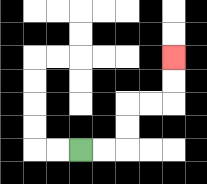{'start': '[3, 6]', 'end': '[7, 2]', 'path_directions': 'R,R,U,U,R,R,U,U', 'path_coordinates': '[[3, 6], [4, 6], [5, 6], [5, 5], [5, 4], [6, 4], [7, 4], [7, 3], [7, 2]]'}